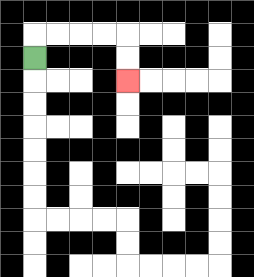{'start': '[1, 2]', 'end': '[5, 3]', 'path_directions': 'U,R,R,R,R,D,D', 'path_coordinates': '[[1, 2], [1, 1], [2, 1], [3, 1], [4, 1], [5, 1], [5, 2], [5, 3]]'}